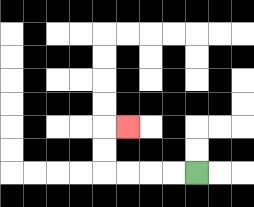{'start': '[8, 7]', 'end': '[5, 5]', 'path_directions': 'L,L,L,L,U,U,R', 'path_coordinates': '[[8, 7], [7, 7], [6, 7], [5, 7], [4, 7], [4, 6], [4, 5], [5, 5]]'}